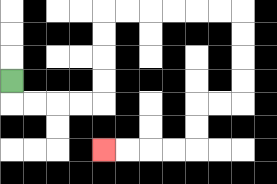{'start': '[0, 3]', 'end': '[4, 6]', 'path_directions': 'D,R,R,R,R,U,U,U,U,R,R,R,R,R,R,D,D,D,D,L,L,D,D,L,L,L,L', 'path_coordinates': '[[0, 3], [0, 4], [1, 4], [2, 4], [3, 4], [4, 4], [4, 3], [4, 2], [4, 1], [4, 0], [5, 0], [6, 0], [7, 0], [8, 0], [9, 0], [10, 0], [10, 1], [10, 2], [10, 3], [10, 4], [9, 4], [8, 4], [8, 5], [8, 6], [7, 6], [6, 6], [5, 6], [4, 6]]'}